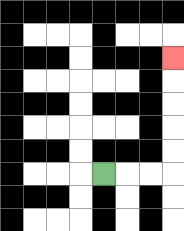{'start': '[4, 7]', 'end': '[7, 2]', 'path_directions': 'R,R,R,U,U,U,U,U', 'path_coordinates': '[[4, 7], [5, 7], [6, 7], [7, 7], [7, 6], [7, 5], [7, 4], [7, 3], [7, 2]]'}